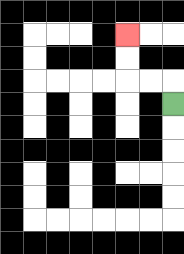{'start': '[7, 4]', 'end': '[5, 1]', 'path_directions': 'U,L,L,U,U', 'path_coordinates': '[[7, 4], [7, 3], [6, 3], [5, 3], [5, 2], [5, 1]]'}